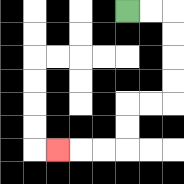{'start': '[5, 0]', 'end': '[2, 6]', 'path_directions': 'R,R,D,D,D,D,L,L,D,D,L,L,L', 'path_coordinates': '[[5, 0], [6, 0], [7, 0], [7, 1], [7, 2], [7, 3], [7, 4], [6, 4], [5, 4], [5, 5], [5, 6], [4, 6], [3, 6], [2, 6]]'}